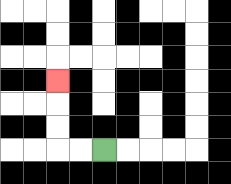{'start': '[4, 6]', 'end': '[2, 3]', 'path_directions': 'L,L,U,U,U', 'path_coordinates': '[[4, 6], [3, 6], [2, 6], [2, 5], [2, 4], [2, 3]]'}